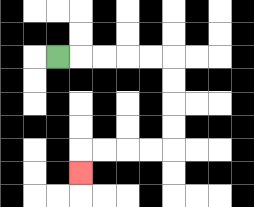{'start': '[2, 2]', 'end': '[3, 7]', 'path_directions': 'R,R,R,R,R,D,D,D,D,L,L,L,L,D', 'path_coordinates': '[[2, 2], [3, 2], [4, 2], [5, 2], [6, 2], [7, 2], [7, 3], [7, 4], [7, 5], [7, 6], [6, 6], [5, 6], [4, 6], [3, 6], [3, 7]]'}